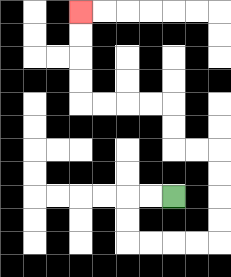{'start': '[7, 8]', 'end': '[3, 0]', 'path_directions': 'L,L,D,D,R,R,R,R,U,U,U,U,L,L,U,U,L,L,L,L,U,U,U,U', 'path_coordinates': '[[7, 8], [6, 8], [5, 8], [5, 9], [5, 10], [6, 10], [7, 10], [8, 10], [9, 10], [9, 9], [9, 8], [9, 7], [9, 6], [8, 6], [7, 6], [7, 5], [7, 4], [6, 4], [5, 4], [4, 4], [3, 4], [3, 3], [3, 2], [3, 1], [3, 0]]'}